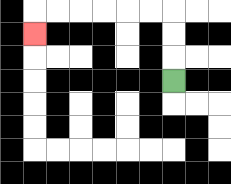{'start': '[7, 3]', 'end': '[1, 1]', 'path_directions': 'U,U,U,L,L,L,L,L,L,D', 'path_coordinates': '[[7, 3], [7, 2], [7, 1], [7, 0], [6, 0], [5, 0], [4, 0], [3, 0], [2, 0], [1, 0], [1, 1]]'}